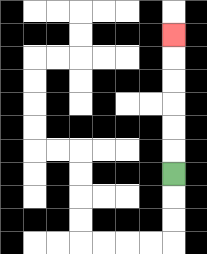{'start': '[7, 7]', 'end': '[7, 1]', 'path_directions': 'U,U,U,U,U,U', 'path_coordinates': '[[7, 7], [7, 6], [7, 5], [7, 4], [7, 3], [7, 2], [7, 1]]'}